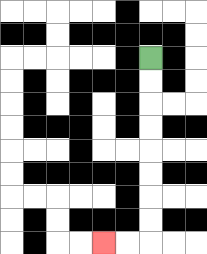{'start': '[6, 2]', 'end': '[4, 10]', 'path_directions': 'D,D,D,D,D,D,D,D,L,L', 'path_coordinates': '[[6, 2], [6, 3], [6, 4], [6, 5], [6, 6], [6, 7], [6, 8], [6, 9], [6, 10], [5, 10], [4, 10]]'}